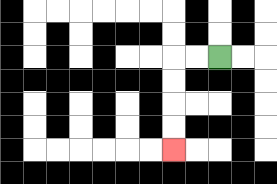{'start': '[9, 2]', 'end': '[7, 6]', 'path_directions': 'L,L,D,D,D,D', 'path_coordinates': '[[9, 2], [8, 2], [7, 2], [7, 3], [7, 4], [7, 5], [7, 6]]'}